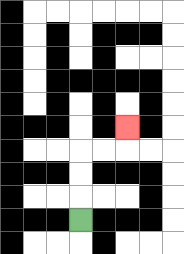{'start': '[3, 9]', 'end': '[5, 5]', 'path_directions': 'U,U,U,R,R,U', 'path_coordinates': '[[3, 9], [3, 8], [3, 7], [3, 6], [4, 6], [5, 6], [5, 5]]'}